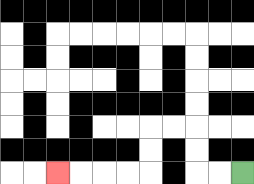{'start': '[10, 7]', 'end': '[2, 7]', 'path_directions': 'L,L,U,U,L,L,D,D,L,L,L,L', 'path_coordinates': '[[10, 7], [9, 7], [8, 7], [8, 6], [8, 5], [7, 5], [6, 5], [6, 6], [6, 7], [5, 7], [4, 7], [3, 7], [2, 7]]'}